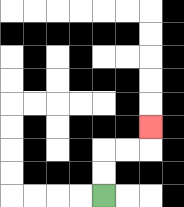{'start': '[4, 8]', 'end': '[6, 5]', 'path_directions': 'U,U,R,R,U', 'path_coordinates': '[[4, 8], [4, 7], [4, 6], [5, 6], [6, 6], [6, 5]]'}